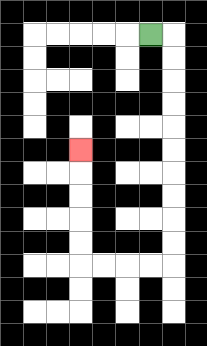{'start': '[6, 1]', 'end': '[3, 6]', 'path_directions': 'R,D,D,D,D,D,D,D,D,D,D,L,L,L,L,U,U,U,U,U', 'path_coordinates': '[[6, 1], [7, 1], [7, 2], [7, 3], [7, 4], [7, 5], [7, 6], [7, 7], [7, 8], [7, 9], [7, 10], [7, 11], [6, 11], [5, 11], [4, 11], [3, 11], [3, 10], [3, 9], [3, 8], [3, 7], [3, 6]]'}